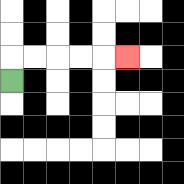{'start': '[0, 3]', 'end': '[5, 2]', 'path_directions': 'U,R,R,R,R,R', 'path_coordinates': '[[0, 3], [0, 2], [1, 2], [2, 2], [3, 2], [4, 2], [5, 2]]'}